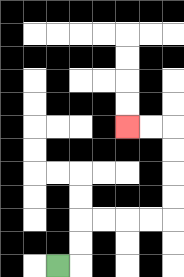{'start': '[2, 11]', 'end': '[5, 5]', 'path_directions': 'R,U,U,R,R,R,R,U,U,U,U,L,L', 'path_coordinates': '[[2, 11], [3, 11], [3, 10], [3, 9], [4, 9], [5, 9], [6, 9], [7, 9], [7, 8], [7, 7], [7, 6], [7, 5], [6, 5], [5, 5]]'}